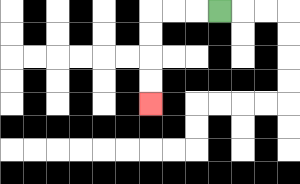{'start': '[9, 0]', 'end': '[6, 4]', 'path_directions': 'L,L,L,D,D,D,D', 'path_coordinates': '[[9, 0], [8, 0], [7, 0], [6, 0], [6, 1], [6, 2], [6, 3], [6, 4]]'}